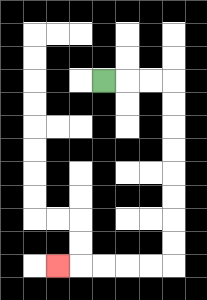{'start': '[4, 3]', 'end': '[2, 11]', 'path_directions': 'R,R,R,D,D,D,D,D,D,D,D,L,L,L,L,L', 'path_coordinates': '[[4, 3], [5, 3], [6, 3], [7, 3], [7, 4], [7, 5], [7, 6], [7, 7], [7, 8], [7, 9], [7, 10], [7, 11], [6, 11], [5, 11], [4, 11], [3, 11], [2, 11]]'}